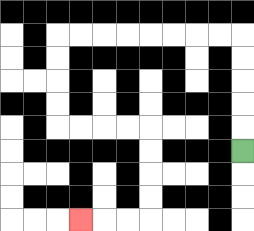{'start': '[10, 6]', 'end': '[3, 9]', 'path_directions': 'U,U,U,U,U,L,L,L,L,L,L,L,L,D,D,D,D,R,R,R,R,D,D,D,D,L,L,L', 'path_coordinates': '[[10, 6], [10, 5], [10, 4], [10, 3], [10, 2], [10, 1], [9, 1], [8, 1], [7, 1], [6, 1], [5, 1], [4, 1], [3, 1], [2, 1], [2, 2], [2, 3], [2, 4], [2, 5], [3, 5], [4, 5], [5, 5], [6, 5], [6, 6], [6, 7], [6, 8], [6, 9], [5, 9], [4, 9], [3, 9]]'}